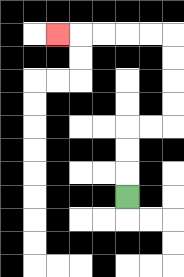{'start': '[5, 8]', 'end': '[2, 1]', 'path_directions': 'U,U,U,R,R,U,U,U,U,L,L,L,L,L', 'path_coordinates': '[[5, 8], [5, 7], [5, 6], [5, 5], [6, 5], [7, 5], [7, 4], [7, 3], [7, 2], [7, 1], [6, 1], [5, 1], [4, 1], [3, 1], [2, 1]]'}